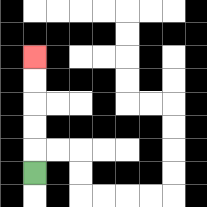{'start': '[1, 7]', 'end': '[1, 2]', 'path_directions': 'U,U,U,U,U', 'path_coordinates': '[[1, 7], [1, 6], [1, 5], [1, 4], [1, 3], [1, 2]]'}